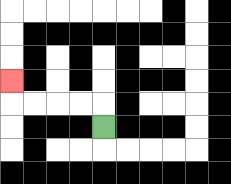{'start': '[4, 5]', 'end': '[0, 3]', 'path_directions': 'U,L,L,L,L,U', 'path_coordinates': '[[4, 5], [4, 4], [3, 4], [2, 4], [1, 4], [0, 4], [0, 3]]'}